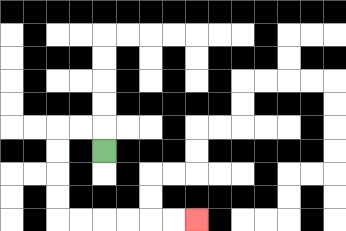{'start': '[4, 6]', 'end': '[8, 9]', 'path_directions': 'U,L,L,D,D,D,D,R,R,R,R,R,R', 'path_coordinates': '[[4, 6], [4, 5], [3, 5], [2, 5], [2, 6], [2, 7], [2, 8], [2, 9], [3, 9], [4, 9], [5, 9], [6, 9], [7, 9], [8, 9]]'}